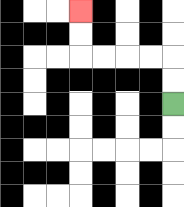{'start': '[7, 4]', 'end': '[3, 0]', 'path_directions': 'U,U,L,L,L,L,U,U', 'path_coordinates': '[[7, 4], [7, 3], [7, 2], [6, 2], [5, 2], [4, 2], [3, 2], [3, 1], [3, 0]]'}